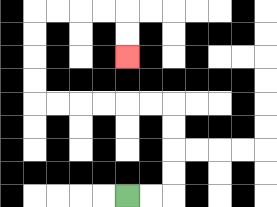{'start': '[5, 8]', 'end': '[5, 2]', 'path_directions': 'R,R,U,U,U,U,L,L,L,L,L,L,U,U,U,U,R,R,R,R,D,D', 'path_coordinates': '[[5, 8], [6, 8], [7, 8], [7, 7], [7, 6], [7, 5], [7, 4], [6, 4], [5, 4], [4, 4], [3, 4], [2, 4], [1, 4], [1, 3], [1, 2], [1, 1], [1, 0], [2, 0], [3, 0], [4, 0], [5, 0], [5, 1], [5, 2]]'}